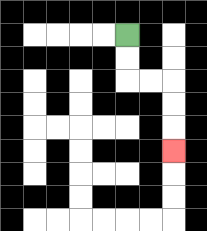{'start': '[5, 1]', 'end': '[7, 6]', 'path_directions': 'D,D,R,R,D,D,D', 'path_coordinates': '[[5, 1], [5, 2], [5, 3], [6, 3], [7, 3], [7, 4], [7, 5], [7, 6]]'}